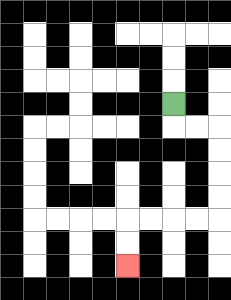{'start': '[7, 4]', 'end': '[5, 11]', 'path_directions': 'D,R,R,D,D,D,D,L,L,L,L,D,D', 'path_coordinates': '[[7, 4], [7, 5], [8, 5], [9, 5], [9, 6], [9, 7], [9, 8], [9, 9], [8, 9], [7, 9], [6, 9], [5, 9], [5, 10], [5, 11]]'}